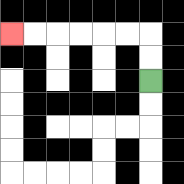{'start': '[6, 3]', 'end': '[0, 1]', 'path_directions': 'U,U,L,L,L,L,L,L', 'path_coordinates': '[[6, 3], [6, 2], [6, 1], [5, 1], [4, 1], [3, 1], [2, 1], [1, 1], [0, 1]]'}